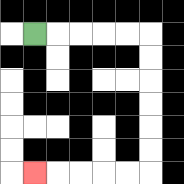{'start': '[1, 1]', 'end': '[1, 7]', 'path_directions': 'R,R,R,R,R,D,D,D,D,D,D,L,L,L,L,L', 'path_coordinates': '[[1, 1], [2, 1], [3, 1], [4, 1], [5, 1], [6, 1], [6, 2], [6, 3], [6, 4], [6, 5], [6, 6], [6, 7], [5, 7], [4, 7], [3, 7], [2, 7], [1, 7]]'}